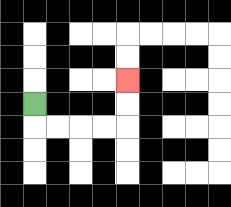{'start': '[1, 4]', 'end': '[5, 3]', 'path_directions': 'D,R,R,R,R,U,U', 'path_coordinates': '[[1, 4], [1, 5], [2, 5], [3, 5], [4, 5], [5, 5], [5, 4], [5, 3]]'}